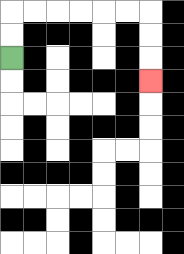{'start': '[0, 2]', 'end': '[6, 3]', 'path_directions': 'U,U,R,R,R,R,R,R,D,D,D', 'path_coordinates': '[[0, 2], [0, 1], [0, 0], [1, 0], [2, 0], [3, 0], [4, 0], [5, 0], [6, 0], [6, 1], [6, 2], [6, 3]]'}